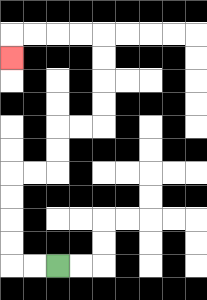{'start': '[2, 11]', 'end': '[0, 2]', 'path_directions': 'L,L,U,U,U,U,R,R,U,U,R,R,U,U,U,U,L,L,L,L,D', 'path_coordinates': '[[2, 11], [1, 11], [0, 11], [0, 10], [0, 9], [0, 8], [0, 7], [1, 7], [2, 7], [2, 6], [2, 5], [3, 5], [4, 5], [4, 4], [4, 3], [4, 2], [4, 1], [3, 1], [2, 1], [1, 1], [0, 1], [0, 2]]'}